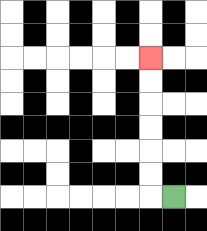{'start': '[7, 8]', 'end': '[6, 2]', 'path_directions': 'L,U,U,U,U,U,U', 'path_coordinates': '[[7, 8], [6, 8], [6, 7], [6, 6], [6, 5], [6, 4], [6, 3], [6, 2]]'}